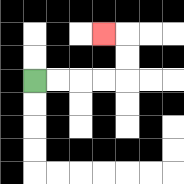{'start': '[1, 3]', 'end': '[4, 1]', 'path_directions': 'R,R,R,R,U,U,L', 'path_coordinates': '[[1, 3], [2, 3], [3, 3], [4, 3], [5, 3], [5, 2], [5, 1], [4, 1]]'}